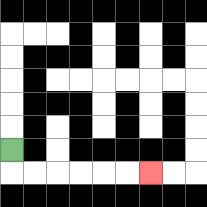{'start': '[0, 6]', 'end': '[6, 7]', 'path_directions': 'D,R,R,R,R,R,R', 'path_coordinates': '[[0, 6], [0, 7], [1, 7], [2, 7], [3, 7], [4, 7], [5, 7], [6, 7]]'}